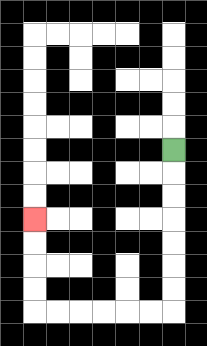{'start': '[7, 6]', 'end': '[1, 9]', 'path_directions': 'D,D,D,D,D,D,D,L,L,L,L,L,L,U,U,U,U', 'path_coordinates': '[[7, 6], [7, 7], [7, 8], [7, 9], [7, 10], [7, 11], [7, 12], [7, 13], [6, 13], [5, 13], [4, 13], [3, 13], [2, 13], [1, 13], [1, 12], [1, 11], [1, 10], [1, 9]]'}